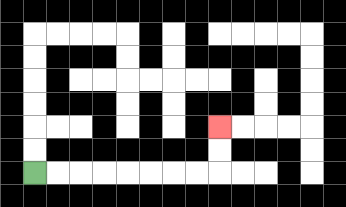{'start': '[1, 7]', 'end': '[9, 5]', 'path_directions': 'R,R,R,R,R,R,R,R,U,U', 'path_coordinates': '[[1, 7], [2, 7], [3, 7], [4, 7], [5, 7], [6, 7], [7, 7], [8, 7], [9, 7], [9, 6], [9, 5]]'}